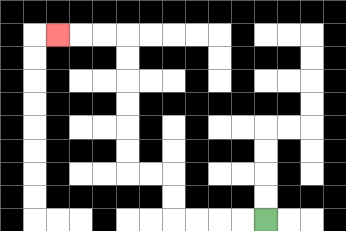{'start': '[11, 9]', 'end': '[2, 1]', 'path_directions': 'L,L,L,L,U,U,L,L,U,U,U,U,U,U,L,L,L', 'path_coordinates': '[[11, 9], [10, 9], [9, 9], [8, 9], [7, 9], [7, 8], [7, 7], [6, 7], [5, 7], [5, 6], [5, 5], [5, 4], [5, 3], [5, 2], [5, 1], [4, 1], [3, 1], [2, 1]]'}